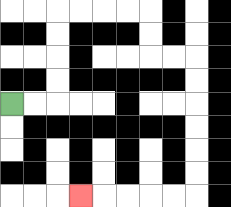{'start': '[0, 4]', 'end': '[3, 8]', 'path_directions': 'R,R,U,U,U,U,R,R,R,R,D,D,R,R,D,D,D,D,D,D,L,L,L,L,L', 'path_coordinates': '[[0, 4], [1, 4], [2, 4], [2, 3], [2, 2], [2, 1], [2, 0], [3, 0], [4, 0], [5, 0], [6, 0], [6, 1], [6, 2], [7, 2], [8, 2], [8, 3], [8, 4], [8, 5], [8, 6], [8, 7], [8, 8], [7, 8], [6, 8], [5, 8], [4, 8], [3, 8]]'}